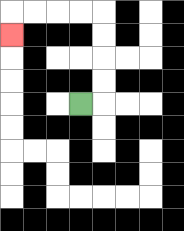{'start': '[3, 4]', 'end': '[0, 1]', 'path_directions': 'R,U,U,U,U,L,L,L,L,D', 'path_coordinates': '[[3, 4], [4, 4], [4, 3], [4, 2], [4, 1], [4, 0], [3, 0], [2, 0], [1, 0], [0, 0], [0, 1]]'}